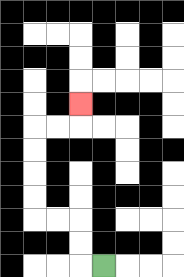{'start': '[4, 11]', 'end': '[3, 4]', 'path_directions': 'L,U,U,L,L,U,U,U,U,R,R,U', 'path_coordinates': '[[4, 11], [3, 11], [3, 10], [3, 9], [2, 9], [1, 9], [1, 8], [1, 7], [1, 6], [1, 5], [2, 5], [3, 5], [3, 4]]'}